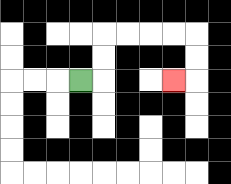{'start': '[3, 3]', 'end': '[7, 3]', 'path_directions': 'R,U,U,R,R,R,R,D,D,L', 'path_coordinates': '[[3, 3], [4, 3], [4, 2], [4, 1], [5, 1], [6, 1], [7, 1], [8, 1], [8, 2], [8, 3], [7, 3]]'}